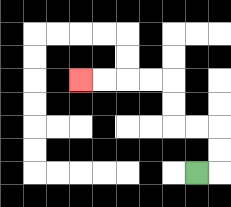{'start': '[8, 7]', 'end': '[3, 3]', 'path_directions': 'R,U,U,L,L,U,U,L,L,L,L', 'path_coordinates': '[[8, 7], [9, 7], [9, 6], [9, 5], [8, 5], [7, 5], [7, 4], [7, 3], [6, 3], [5, 3], [4, 3], [3, 3]]'}